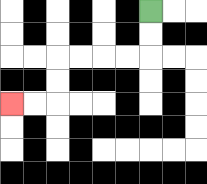{'start': '[6, 0]', 'end': '[0, 4]', 'path_directions': 'D,D,L,L,L,L,D,D,L,L', 'path_coordinates': '[[6, 0], [6, 1], [6, 2], [5, 2], [4, 2], [3, 2], [2, 2], [2, 3], [2, 4], [1, 4], [0, 4]]'}